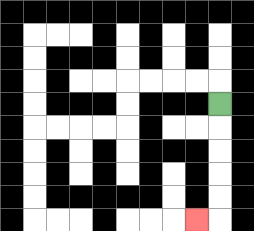{'start': '[9, 4]', 'end': '[8, 9]', 'path_directions': 'D,D,D,D,D,L', 'path_coordinates': '[[9, 4], [9, 5], [9, 6], [9, 7], [9, 8], [9, 9], [8, 9]]'}